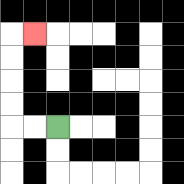{'start': '[2, 5]', 'end': '[1, 1]', 'path_directions': 'L,L,U,U,U,U,R', 'path_coordinates': '[[2, 5], [1, 5], [0, 5], [0, 4], [0, 3], [0, 2], [0, 1], [1, 1]]'}